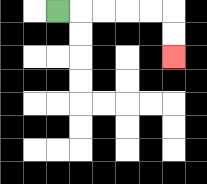{'start': '[2, 0]', 'end': '[7, 2]', 'path_directions': 'R,R,R,R,R,D,D', 'path_coordinates': '[[2, 0], [3, 0], [4, 0], [5, 0], [6, 0], [7, 0], [7, 1], [7, 2]]'}